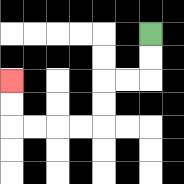{'start': '[6, 1]', 'end': '[0, 3]', 'path_directions': 'D,D,L,L,D,D,L,L,L,L,U,U', 'path_coordinates': '[[6, 1], [6, 2], [6, 3], [5, 3], [4, 3], [4, 4], [4, 5], [3, 5], [2, 5], [1, 5], [0, 5], [0, 4], [0, 3]]'}